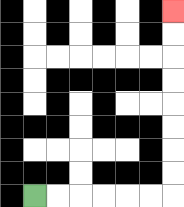{'start': '[1, 8]', 'end': '[7, 0]', 'path_directions': 'R,R,R,R,R,R,U,U,U,U,U,U,U,U', 'path_coordinates': '[[1, 8], [2, 8], [3, 8], [4, 8], [5, 8], [6, 8], [7, 8], [7, 7], [7, 6], [7, 5], [7, 4], [7, 3], [7, 2], [7, 1], [7, 0]]'}